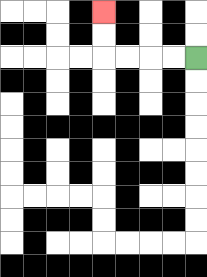{'start': '[8, 2]', 'end': '[4, 0]', 'path_directions': 'L,L,L,L,U,U', 'path_coordinates': '[[8, 2], [7, 2], [6, 2], [5, 2], [4, 2], [4, 1], [4, 0]]'}